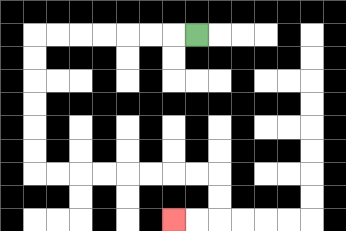{'start': '[8, 1]', 'end': '[7, 9]', 'path_directions': 'L,L,L,L,L,L,L,D,D,D,D,D,D,R,R,R,R,R,R,R,R,D,D,L,L', 'path_coordinates': '[[8, 1], [7, 1], [6, 1], [5, 1], [4, 1], [3, 1], [2, 1], [1, 1], [1, 2], [1, 3], [1, 4], [1, 5], [1, 6], [1, 7], [2, 7], [3, 7], [4, 7], [5, 7], [6, 7], [7, 7], [8, 7], [9, 7], [9, 8], [9, 9], [8, 9], [7, 9]]'}